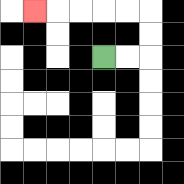{'start': '[4, 2]', 'end': '[1, 0]', 'path_directions': 'R,R,U,U,L,L,L,L,L', 'path_coordinates': '[[4, 2], [5, 2], [6, 2], [6, 1], [6, 0], [5, 0], [4, 0], [3, 0], [2, 0], [1, 0]]'}